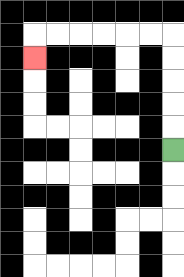{'start': '[7, 6]', 'end': '[1, 2]', 'path_directions': 'U,U,U,U,U,L,L,L,L,L,L,D', 'path_coordinates': '[[7, 6], [7, 5], [7, 4], [7, 3], [7, 2], [7, 1], [6, 1], [5, 1], [4, 1], [3, 1], [2, 1], [1, 1], [1, 2]]'}